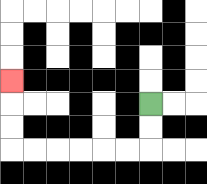{'start': '[6, 4]', 'end': '[0, 3]', 'path_directions': 'D,D,L,L,L,L,L,L,U,U,U', 'path_coordinates': '[[6, 4], [6, 5], [6, 6], [5, 6], [4, 6], [3, 6], [2, 6], [1, 6], [0, 6], [0, 5], [0, 4], [0, 3]]'}